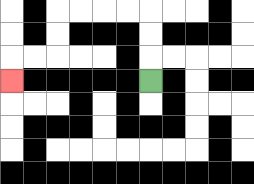{'start': '[6, 3]', 'end': '[0, 3]', 'path_directions': 'U,U,U,L,L,L,L,D,D,L,L,D', 'path_coordinates': '[[6, 3], [6, 2], [6, 1], [6, 0], [5, 0], [4, 0], [3, 0], [2, 0], [2, 1], [2, 2], [1, 2], [0, 2], [0, 3]]'}